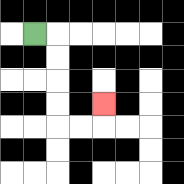{'start': '[1, 1]', 'end': '[4, 4]', 'path_directions': 'R,D,D,D,D,R,R,U', 'path_coordinates': '[[1, 1], [2, 1], [2, 2], [2, 3], [2, 4], [2, 5], [3, 5], [4, 5], [4, 4]]'}